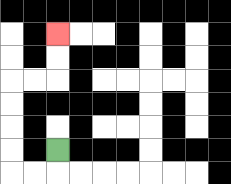{'start': '[2, 6]', 'end': '[2, 1]', 'path_directions': 'D,L,L,U,U,U,U,R,R,U,U', 'path_coordinates': '[[2, 6], [2, 7], [1, 7], [0, 7], [0, 6], [0, 5], [0, 4], [0, 3], [1, 3], [2, 3], [2, 2], [2, 1]]'}